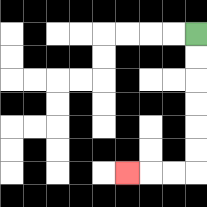{'start': '[8, 1]', 'end': '[5, 7]', 'path_directions': 'D,D,D,D,D,D,L,L,L', 'path_coordinates': '[[8, 1], [8, 2], [8, 3], [8, 4], [8, 5], [8, 6], [8, 7], [7, 7], [6, 7], [5, 7]]'}